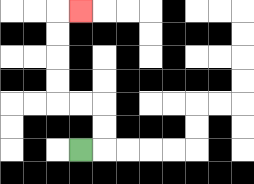{'start': '[3, 6]', 'end': '[3, 0]', 'path_directions': 'R,U,U,L,L,U,U,U,U,R', 'path_coordinates': '[[3, 6], [4, 6], [4, 5], [4, 4], [3, 4], [2, 4], [2, 3], [2, 2], [2, 1], [2, 0], [3, 0]]'}